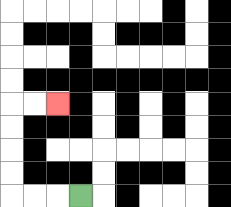{'start': '[3, 8]', 'end': '[2, 4]', 'path_directions': 'L,L,L,U,U,U,U,R,R', 'path_coordinates': '[[3, 8], [2, 8], [1, 8], [0, 8], [0, 7], [0, 6], [0, 5], [0, 4], [1, 4], [2, 4]]'}